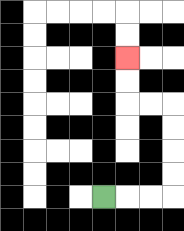{'start': '[4, 8]', 'end': '[5, 2]', 'path_directions': 'R,R,R,U,U,U,U,L,L,U,U', 'path_coordinates': '[[4, 8], [5, 8], [6, 8], [7, 8], [7, 7], [7, 6], [7, 5], [7, 4], [6, 4], [5, 4], [5, 3], [5, 2]]'}